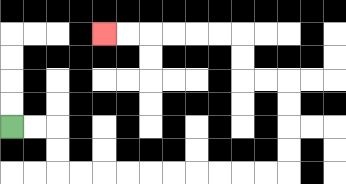{'start': '[0, 5]', 'end': '[4, 1]', 'path_directions': 'R,R,D,D,R,R,R,R,R,R,R,R,R,R,U,U,U,U,L,L,U,U,L,L,L,L,L,L', 'path_coordinates': '[[0, 5], [1, 5], [2, 5], [2, 6], [2, 7], [3, 7], [4, 7], [5, 7], [6, 7], [7, 7], [8, 7], [9, 7], [10, 7], [11, 7], [12, 7], [12, 6], [12, 5], [12, 4], [12, 3], [11, 3], [10, 3], [10, 2], [10, 1], [9, 1], [8, 1], [7, 1], [6, 1], [5, 1], [4, 1]]'}